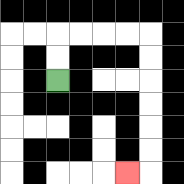{'start': '[2, 3]', 'end': '[5, 7]', 'path_directions': 'U,U,R,R,R,R,D,D,D,D,D,D,L', 'path_coordinates': '[[2, 3], [2, 2], [2, 1], [3, 1], [4, 1], [5, 1], [6, 1], [6, 2], [6, 3], [6, 4], [6, 5], [6, 6], [6, 7], [5, 7]]'}